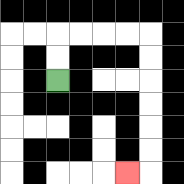{'start': '[2, 3]', 'end': '[5, 7]', 'path_directions': 'U,U,R,R,R,R,D,D,D,D,D,D,L', 'path_coordinates': '[[2, 3], [2, 2], [2, 1], [3, 1], [4, 1], [5, 1], [6, 1], [6, 2], [6, 3], [6, 4], [6, 5], [6, 6], [6, 7], [5, 7]]'}